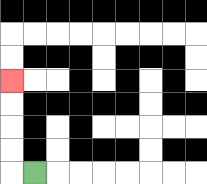{'start': '[1, 7]', 'end': '[0, 3]', 'path_directions': 'L,U,U,U,U', 'path_coordinates': '[[1, 7], [0, 7], [0, 6], [0, 5], [0, 4], [0, 3]]'}